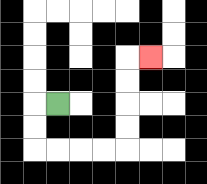{'start': '[2, 4]', 'end': '[6, 2]', 'path_directions': 'L,D,D,R,R,R,R,U,U,U,U,R', 'path_coordinates': '[[2, 4], [1, 4], [1, 5], [1, 6], [2, 6], [3, 6], [4, 6], [5, 6], [5, 5], [5, 4], [5, 3], [5, 2], [6, 2]]'}